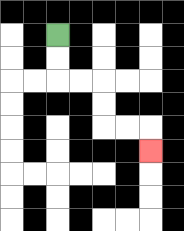{'start': '[2, 1]', 'end': '[6, 6]', 'path_directions': 'D,D,R,R,D,D,R,R,D', 'path_coordinates': '[[2, 1], [2, 2], [2, 3], [3, 3], [4, 3], [4, 4], [4, 5], [5, 5], [6, 5], [6, 6]]'}